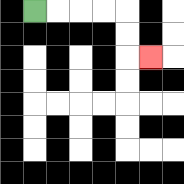{'start': '[1, 0]', 'end': '[6, 2]', 'path_directions': 'R,R,R,R,D,D,R', 'path_coordinates': '[[1, 0], [2, 0], [3, 0], [4, 0], [5, 0], [5, 1], [5, 2], [6, 2]]'}